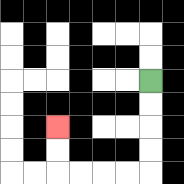{'start': '[6, 3]', 'end': '[2, 5]', 'path_directions': 'D,D,D,D,L,L,L,L,U,U', 'path_coordinates': '[[6, 3], [6, 4], [6, 5], [6, 6], [6, 7], [5, 7], [4, 7], [3, 7], [2, 7], [2, 6], [2, 5]]'}